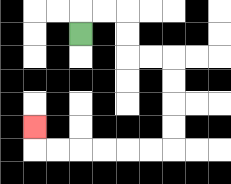{'start': '[3, 1]', 'end': '[1, 5]', 'path_directions': 'U,R,R,D,D,R,R,D,D,D,D,L,L,L,L,L,L,U', 'path_coordinates': '[[3, 1], [3, 0], [4, 0], [5, 0], [5, 1], [5, 2], [6, 2], [7, 2], [7, 3], [7, 4], [7, 5], [7, 6], [6, 6], [5, 6], [4, 6], [3, 6], [2, 6], [1, 6], [1, 5]]'}